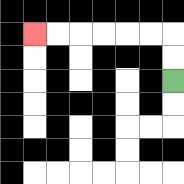{'start': '[7, 3]', 'end': '[1, 1]', 'path_directions': 'U,U,L,L,L,L,L,L', 'path_coordinates': '[[7, 3], [7, 2], [7, 1], [6, 1], [5, 1], [4, 1], [3, 1], [2, 1], [1, 1]]'}